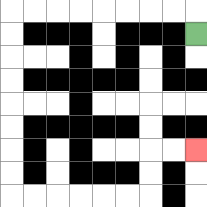{'start': '[8, 1]', 'end': '[8, 6]', 'path_directions': 'U,L,L,L,L,L,L,L,L,D,D,D,D,D,D,D,D,R,R,R,R,R,R,U,U,R,R', 'path_coordinates': '[[8, 1], [8, 0], [7, 0], [6, 0], [5, 0], [4, 0], [3, 0], [2, 0], [1, 0], [0, 0], [0, 1], [0, 2], [0, 3], [0, 4], [0, 5], [0, 6], [0, 7], [0, 8], [1, 8], [2, 8], [3, 8], [4, 8], [5, 8], [6, 8], [6, 7], [6, 6], [7, 6], [8, 6]]'}